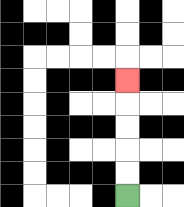{'start': '[5, 8]', 'end': '[5, 3]', 'path_directions': 'U,U,U,U,U', 'path_coordinates': '[[5, 8], [5, 7], [5, 6], [5, 5], [5, 4], [5, 3]]'}